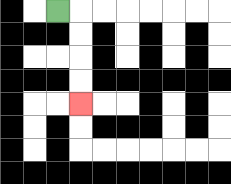{'start': '[2, 0]', 'end': '[3, 4]', 'path_directions': 'R,D,D,D,D', 'path_coordinates': '[[2, 0], [3, 0], [3, 1], [3, 2], [3, 3], [3, 4]]'}